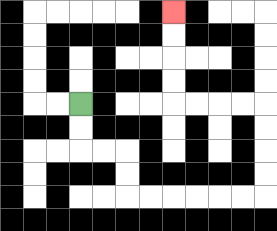{'start': '[3, 4]', 'end': '[7, 0]', 'path_directions': 'D,D,R,R,D,D,R,R,R,R,R,R,U,U,U,U,L,L,L,L,U,U,U,U', 'path_coordinates': '[[3, 4], [3, 5], [3, 6], [4, 6], [5, 6], [5, 7], [5, 8], [6, 8], [7, 8], [8, 8], [9, 8], [10, 8], [11, 8], [11, 7], [11, 6], [11, 5], [11, 4], [10, 4], [9, 4], [8, 4], [7, 4], [7, 3], [7, 2], [7, 1], [7, 0]]'}